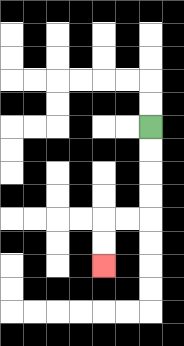{'start': '[6, 5]', 'end': '[4, 11]', 'path_directions': 'D,D,D,D,L,L,D,D', 'path_coordinates': '[[6, 5], [6, 6], [6, 7], [6, 8], [6, 9], [5, 9], [4, 9], [4, 10], [4, 11]]'}